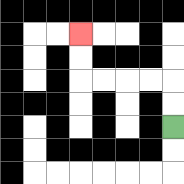{'start': '[7, 5]', 'end': '[3, 1]', 'path_directions': 'U,U,L,L,L,L,U,U', 'path_coordinates': '[[7, 5], [7, 4], [7, 3], [6, 3], [5, 3], [4, 3], [3, 3], [3, 2], [3, 1]]'}